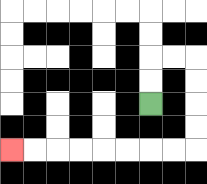{'start': '[6, 4]', 'end': '[0, 6]', 'path_directions': 'U,U,R,R,D,D,D,D,L,L,L,L,L,L,L,L', 'path_coordinates': '[[6, 4], [6, 3], [6, 2], [7, 2], [8, 2], [8, 3], [8, 4], [8, 5], [8, 6], [7, 6], [6, 6], [5, 6], [4, 6], [3, 6], [2, 6], [1, 6], [0, 6]]'}